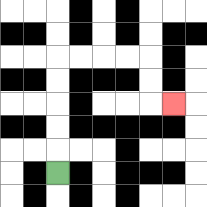{'start': '[2, 7]', 'end': '[7, 4]', 'path_directions': 'U,U,U,U,U,R,R,R,R,D,D,R', 'path_coordinates': '[[2, 7], [2, 6], [2, 5], [2, 4], [2, 3], [2, 2], [3, 2], [4, 2], [5, 2], [6, 2], [6, 3], [6, 4], [7, 4]]'}